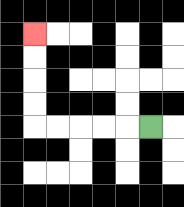{'start': '[6, 5]', 'end': '[1, 1]', 'path_directions': 'L,L,L,L,L,U,U,U,U', 'path_coordinates': '[[6, 5], [5, 5], [4, 5], [3, 5], [2, 5], [1, 5], [1, 4], [1, 3], [1, 2], [1, 1]]'}